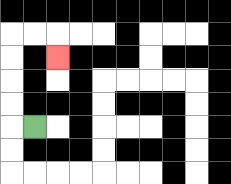{'start': '[1, 5]', 'end': '[2, 2]', 'path_directions': 'L,U,U,U,U,R,R,D', 'path_coordinates': '[[1, 5], [0, 5], [0, 4], [0, 3], [0, 2], [0, 1], [1, 1], [2, 1], [2, 2]]'}